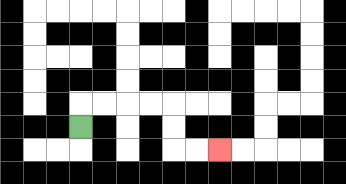{'start': '[3, 5]', 'end': '[9, 6]', 'path_directions': 'U,R,R,R,R,D,D,R,R', 'path_coordinates': '[[3, 5], [3, 4], [4, 4], [5, 4], [6, 4], [7, 4], [7, 5], [7, 6], [8, 6], [9, 6]]'}